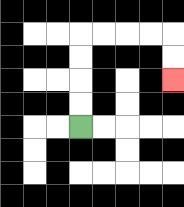{'start': '[3, 5]', 'end': '[7, 3]', 'path_directions': 'U,U,U,U,R,R,R,R,D,D', 'path_coordinates': '[[3, 5], [3, 4], [3, 3], [3, 2], [3, 1], [4, 1], [5, 1], [6, 1], [7, 1], [7, 2], [7, 3]]'}